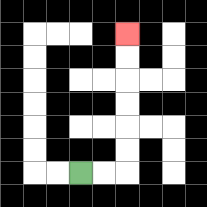{'start': '[3, 7]', 'end': '[5, 1]', 'path_directions': 'R,R,U,U,U,U,U,U', 'path_coordinates': '[[3, 7], [4, 7], [5, 7], [5, 6], [5, 5], [5, 4], [5, 3], [5, 2], [5, 1]]'}